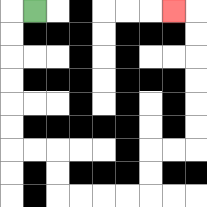{'start': '[1, 0]', 'end': '[7, 0]', 'path_directions': 'L,D,D,D,D,D,D,R,R,D,D,R,R,R,R,U,U,R,R,U,U,U,U,U,U,L', 'path_coordinates': '[[1, 0], [0, 0], [0, 1], [0, 2], [0, 3], [0, 4], [0, 5], [0, 6], [1, 6], [2, 6], [2, 7], [2, 8], [3, 8], [4, 8], [5, 8], [6, 8], [6, 7], [6, 6], [7, 6], [8, 6], [8, 5], [8, 4], [8, 3], [8, 2], [8, 1], [8, 0], [7, 0]]'}